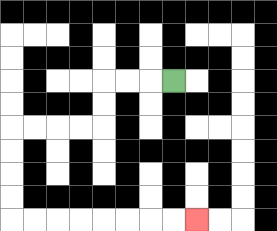{'start': '[7, 3]', 'end': '[8, 9]', 'path_directions': 'L,L,L,D,D,L,L,L,L,D,D,D,D,R,R,R,R,R,R,R,R', 'path_coordinates': '[[7, 3], [6, 3], [5, 3], [4, 3], [4, 4], [4, 5], [3, 5], [2, 5], [1, 5], [0, 5], [0, 6], [0, 7], [0, 8], [0, 9], [1, 9], [2, 9], [3, 9], [4, 9], [5, 9], [6, 9], [7, 9], [8, 9]]'}